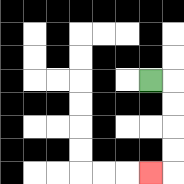{'start': '[6, 3]', 'end': '[6, 7]', 'path_directions': 'R,D,D,D,D,L', 'path_coordinates': '[[6, 3], [7, 3], [7, 4], [7, 5], [7, 6], [7, 7], [6, 7]]'}